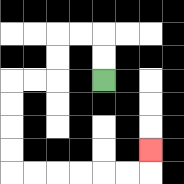{'start': '[4, 3]', 'end': '[6, 6]', 'path_directions': 'U,U,L,L,D,D,L,L,D,D,D,D,R,R,R,R,R,R,U', 'path_coordinates': '[[4, 3], [4, 2], [4, 1], [3, 1], [2, 1], [2, 2], [2, 3], [1, 3], [0, 3], [0, 4], [0, 5], [0, 6], [0, 7], [1, 7], [2, 7], [3, 7], [4, 7], [5, 7], [6, 7], [6, 6]]'}